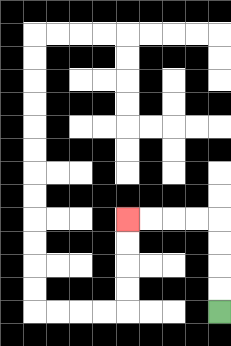{'start': '[9, 13]', 'end': '[5, 9]', 'path_directions': 'U,U,U,U,L,L,L,L', 'path_coordinates': '[[9, 13], [9, 12], [9, 11], [9, 10], [9, 9], [8, 9], [7, 9], [6, 9], [5, 9]]'}